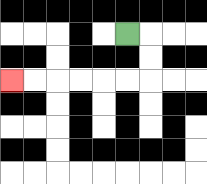{'start': '[5, 1]', 'end': '[0, 3]', 'path_directions': 'R,D,D,L,L,L,L,L,L', 'path_coordinates': '[[5, 1], [6, 1], [6, 2], [6, 3], [5, 3], [4, 3], [3, 3], [2, 3], [1, 3], [0, 3]]'}